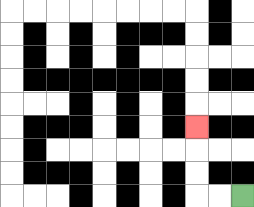{'start': '[10, 8]', 'end': '[8, 5]', 'path_directions': 'L,L,U,U,U', 'path_coordinates': '[[10, 8], [9, 8], [8, 8], [8, 7], [8, 6], [8, 5]]'}